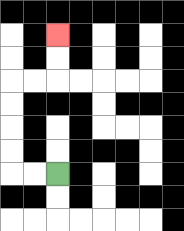{'start': '[2, 7]', 'end': '[2, 1]', 'path_directions': 'L,L,U,U,U,U,R,R,U,U', 'path_coordinates': '[[2, 7], [1, 7], [0, 7], [0, 6], [0, 5], [0, 4], [0, 3], [1, 3], [2, 3], [2, 2], [2, 1]]'}